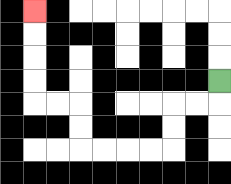{'start': '[9, 3]', 'end': '[1, 0]', 'path_directions': 'D,L,L,D,D,L,L,L,L,U,U,L,L,U,U,U,U', 'path_coordinates': '[[9, 3], [9, 4], [8, 4], [7, 4], [7, 5], [7, 6], [6, 6], [5, 6], [4, 6], [3, 6], [3, 5], [3, 4], [2, 4], [1, 4], [1, 3], [1, 2], [1, 1], [1, 0]]'}